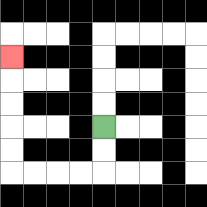{'start': '[4, 5]', 'end': '[0, 2]', 'path_directions': 'D,D,L,L,L,L,U,U,U,U,U', 'path_coordinates': '[[4, 5], [4, 6], [4, 7], [3, 7], [2, 7], [1, 7], [0, 7], [0, 6], [0, 5], [0, 4], [0, 3], [0, 2]]'}